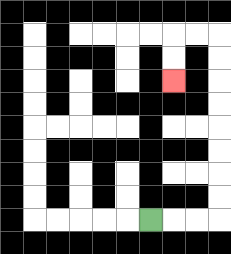{'start': '[6, 9]', 'end': '[7, 3]', 'path_directions': 'R,R,R,U,U,U,U,U,U,U,U,L,L,D,D', 'path_coordinates': '[[6, 9], [7, 9], [8, 9], [9, 9], [9, 8], [9, 7], [9, 6], [9, 5], [9, 4], [9, 3], [9, 2], [9, 1], [8, 1], [7, 1], [7, 2], [7, 3]]'}